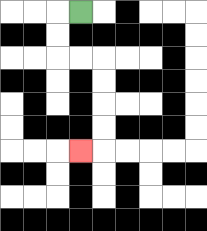{'start': '[3, 0]', 'end': '[3, 6]', 'path_directions': 'L,D,D,R,R,D,D,D,D,L', 'path_coordinates': '[[3, 0], [2, 0], [2, 1], [2, 2], [3, 2], [4, 2], [4, 3], [4, 4], [4, 5], [4, 6], [3, 6]]'}